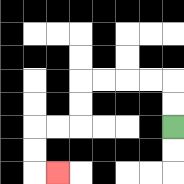{'start': '[7, 5]', 'end': '[2, 7]', 'path_directions': 'U,U,L,L,L,L,D,D,L,L,D,D,R', 'path_coordinates': '[[7, 5], [7, 4], [7, 3], [6, 3], [5, 3], [4, 3], [3, 3], [3, 4], [3, 5], [2, 5], [1, 5], [1, 6], [1, 7], [2, 7]]'}